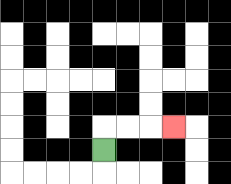{'start': '[4, 6]', 'end': '[7, 5]', 'path_directions': 'U,R,R,R', 'path_coordinates': '[[4, 6], [4, 5], [5, 5], [6, 5], [7, 5]]'}